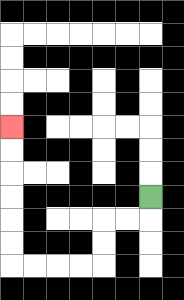{'start': '[6, 8]', 'end': '[0, 5]', 'path_directions': 'D,L,L,D,D,L,L,L,L,U,U,U,U,U,U', 'path_coordinates': '[[6, 8], [6, 9], [5, 9], [4, 9], [4, 10], [4, 11], [3, 11], [2, 11], [1, 11], [0, 11], [0, 10], [0, 9], [0, 8], [0, 7], [0, 6], [0, 5]]'}